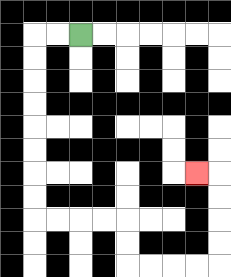{'start': '[3, 1]', 'end': '[8, 7]', 'path_directions': 'L,L,D,D,D,D,D,D,D,D,R,R,R,R,D,D,R,R,R,R,U,U,U,U,L', 'path_coordinates': '[[3, 1], [2, 1], [1, 1], [1, 2], [1, 3], [1, 4], [1, 5], [1, 6], [1, 7], [1, 8], [1, 9], [2, 9], [3, 9], [4, 9], [5, 9], [5, 10], [5, 11], [6, 11], [7, 11], [8, 11], [9, 11], [9, 10], [9, 9], [9, 8], [9, 7], [8, 7]]'}